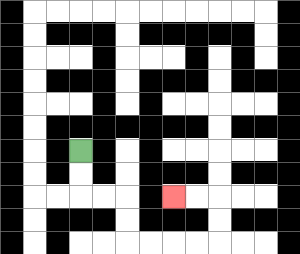{'start': '[3, 6]', 'end': '[7, 8]', 'path_directions': 'D,D,R,R,D,D,R,R,R,R,U,U,L,L', 'path_coordinates': '[[3, 6], [3, 7], [3, 8], [4, 8], [5, 8], [5, 9], [5, 10], [6, 10], [7, 10], [8, 10], [9, 10], [9, 9], [9, 8], [8, 8], [7, 8]]'}